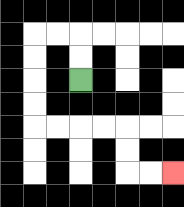{'start': '[3, 3]', 'end': '[7, 7]', 'path_directions': 'U,U,L,L,D,D,D,D,R,R,R,R,D,D,R,R', 'path_coordinates': '[[3, 3], [3, 2], [3, 1], [2, 1], [1, 1], [1, 2], [1, 3], [1, 4], [1, 5], [2, 5], [3, 5], [4, 5], [5, 5], [5, 6], [5, 7], [6, 7], [7, 7]]'}